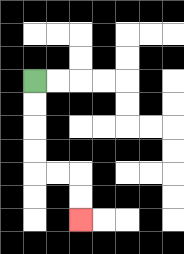{'start': '[1, 3]', 'end': '[3, 9]', 'path_directions': 'D,D,D,D,R,R,D,D', 'path_coordinates': '[[1, 3], [1, 4], [1, 5], [1, 6], [1, 7], [2, 7], [3, 7], [3, 8], [3, 9]]'}